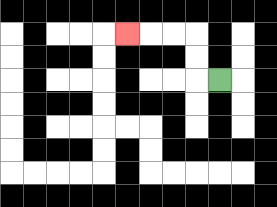{'start': '[9, 3]', 'end': '[5, 1]', 'path_directions': 'L,U,U,L,L,L', 'path_coordinates': '[[9, 3], [8, 3], [8, 2], [8, 1], [7, 1], [6, 1], [5, 1]]'}